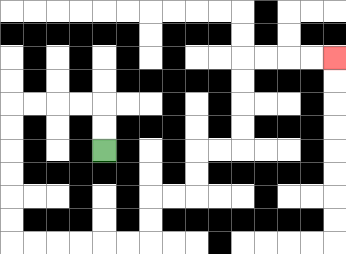{'start': '[4, 6]', 'end': '[14, 2]', 'path_directions': 'U,U,L,L,L,L,D,D,D,D,D,D,R,R,R,R,R,R,U,U,R,R,U,U,R,R,U,U,U,U,R,R,R,R', 'path_coordinates': '[[4, 6], [4, 5], [4, 4], [3, 4], [2, 4], [1, 4], [0, 4], [0, 5], [0, 6], [0, 7], [0, 8], [0, 9], [0, 10], [1, 10], [2, 10], [3, 10], [4, 10], [5, 10], [6, 10], [6, 9], [6, 8], [7, 8], [8, 8], [8, 7], [8, 6], [9, 6], [10, 6], [10, 5], [10, 4], [10, 3], [10, 2], [11, 2], [12, 2], [13, 2], [14, 2]]'}